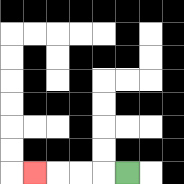{'start': '[5, 7]', 'end': '[1, 7]', 'path_directions': 'L,L,L,L', 'path_coordinates': '[[5, 7], [4, 7], [3, 7], [2, 7], [1, 7]]'}